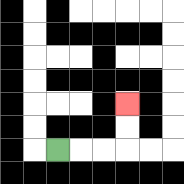{'start': '[2, 6]', 'end': '[5, 4]', 'path_directions': 'R,R,R,U,U', 'path_coordinates': '[[2, 6], [3, 6], [4, 6], [5, 6], [5, 5], [5, 4]]'}